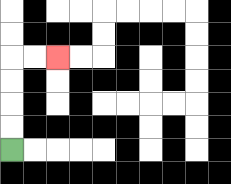{'start': '[0, 6]', 'end': '[2, 2]', 'path_directions': 'U,U,U,U,R,R', 'path_coordinates': '[[0, 6], [0, 5], [0, 4], [0, 3], [0, 2], [1, 2], [2, 2]]'}